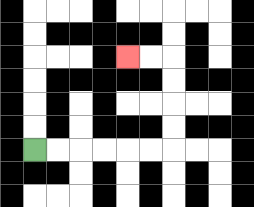{'start': '[1, 6]', 'end': '[5, 2]', 'path_directions': 'R,R,R,R,R,R,U,U,U,U,L,L', 'path_coordinates': '[[1, 6], [2, 6], [3, 6], [4, 6], [5, 6], [6, 6], [7, 6], [7, 5], [7, 4], [7, 3], [7, 2], [6, 2], [5, 2]]'}